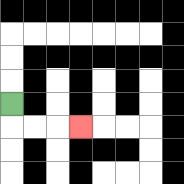{'start': '[0, 4]', 'end': '[3, 5]', 'path_directions': 'D,R,R,R', 'path_coordinates': '[[0, 4], [0, 5], [1, 5], [2, 5], [3, 5]]'}